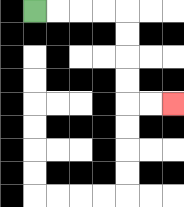{'start': '[1, 0]', 'end': '[7, 4]', 'path_directions': 'R,R,R,R,D,D,D,D,R,R', 'path_coordinates': '[[1, 0], [2, 0], [3, 0], [4, 0], [5, 0], [5, 1], [5, 2], [5, 3], [5, 4], [6, 4], [7, 4]]'}